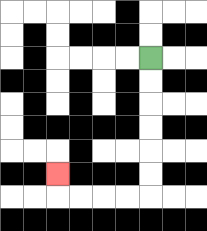{'start': '[6, 2]', 'end': '[2, 7]', 'path_directions': 'D,D,D,D,D,D,L,L,L,L,U', 'path_coordinates': '[[6, 2], [6, 3], [6, 4], [6, 5], [6, 6], [6, 7], [6, 8], [5, 8], [4, 8], [3, 8], [2, 8], [2, 7]]'}